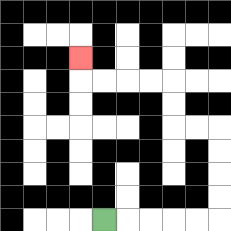{'start': '[4, 9]', 'end': '[3, 2]', 'path_directions': 'R,R,R,R,R,U,U,U,U,L,L,U,U,L,L,L,L,U', 'path_coordinates': '[[4, 9], [5, 9], [6, 9], [7, 9], [8, 9], [9, 9], [9, 8], [9, 7], [9, 6], [9, 5], [8, 5], [7, 5], [7, 4], [7, 3], [6, 3], [5, 3], [4, 3], [3, 3], [3, 2]]'}